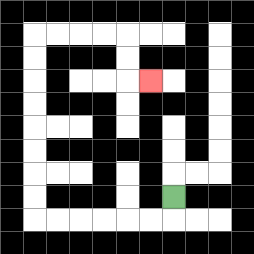{'start': '[7, 8]', 'end': '[6, 3]', 'path_directions': 'D,L,L,L,L,L,L,U,U,U,U,U,U,U,U,R,R,R,R,D,D,R', 'path_coordinates': '[[7, 8], [7, 9], [6, 9], [5, 9], [4, 9], [3, 9], [2, 9], [1, 9], [1, 8], [1, 7], [1, 6], [1, 5], [1, 4], [1, 3], [1, 2], [1, 1], [2, 1], [3, 1], [4, 1], [5, 1], [5, 2], [5, 3], [6, 3]]'}